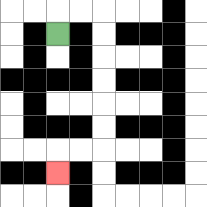{'start': '[2, 1]', 'end': '[2, 7]', 'path_directions': 'U,R,R,D,D,D,D,D,D,L,L,D', 'path_coordinates': '[[2, 1], [2, 0], [3, 0], [4, 0], [4, 1], [4, 2], [4, 3], [4, 4], [4, 5], [4, 6], [3, 6], [2, 6], [2, 7]]'}